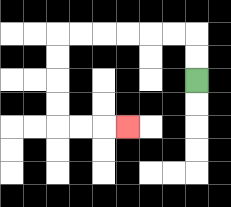{'start': '[8, 3]', 'end': '[5, 5]', 'path_directions': 'U,U,L,L,L,L,L,L,D,D,D,D,R,R,R', 'path_coordinates': '[[8, 3], [8, 2], [8, 1], [7, 1], [6, 1], [5, 1], [4, 1], [3, 1], [2, 1], [2, 2], [2, 3], [2, 4], [2, 5], [3, 5], [4, 5], [5, 5]]'}